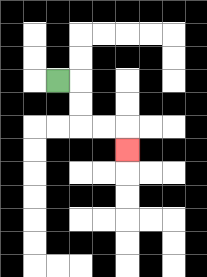{'start': '[2, 3]', 'end': '[5, 6]', 'path_directions': 'R,D,D,R,R,D', 'path_coordinates': '[[2, 3], [3, 3], [3, 4], [3, 5], [4, 5], [5, 5], [5, 6]]'}